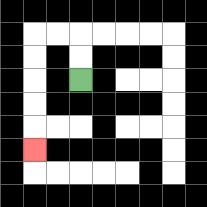{'start': '[3, 3]', 'end': '[1, 6]', 'path_directions': 'U,U,L,L,D,D,D,D,D', 'path_coordinates': '[[3, 3], [3, 2], [3, 1], [2, 1], [1, 1], [1, 2], [1, 3], [1, 4], [1, 5], [1, 6]]'}